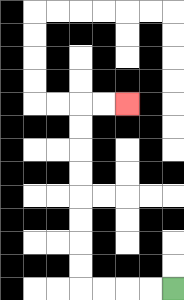{'start': '[7, 12]', 'end': '[5, 4]', 'path_directions': 'L,L,L,L,U,U,U,U,U,U,U,U,R,R', 'path_coordinates': '[[7, 12], [6, 12], [5, 12], [4, 12], [3, 12], [3, 11], [3, 10], [3, 9], [3, 8], [3, 7], [3, 6], [3, 5], [3, 4], [4, 4], [5, 4]]'}